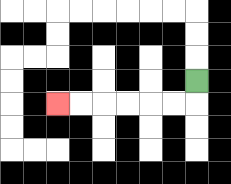{'start': '[8, 3]', 'end': '[2, 4]', 'path_directions': 'D,L,L,L,L,L,L', 'path_coordinates': '[[8, 3], [8, 4], [7, 4], [6, 4], [5, 4], [4, 4], [3, 4], [2, 4]]'}